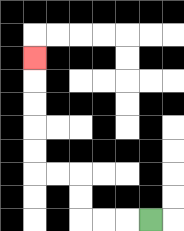{'start': '[6, 9]', 'end': '[1, 2]', 'path_directions': 'L,L,L,U,U,L,L,U,U,U,U,U', 'path_coordinates': '[[6, 9], [5, 9], [4, 9], [3, 9], [3, 8], [3, 7], [2, 7], [1, 7], [1, 6], [1, 5], [1, 4], [1, 3], [1, 2]]'}